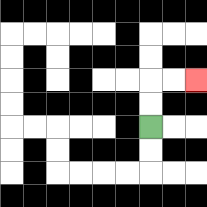{'start': '[6, 5]', 'end': '[8, 3]', 'path_directions': 'U,U,R,R', 'path_coordinates': '[[6, 5], [6, 4], [6, 3], [7, 3], [8, 3]]'}